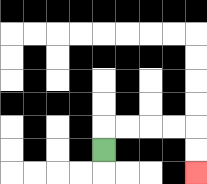{'start': '[4, 6]', 'end': '[8, 7]', 'path_directions': 'U,R,R,R,R,D,D', 'path_coordinates': '[[4, 6], [4, 5], [5, 5], [6, 5], [7, 5], [8, 5], [8, 6], [8, 7]]'}